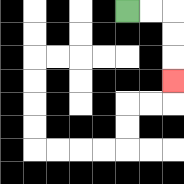{'start': '[5, 0]', 'end': '[7, 3]', 'path_directions': 'R,R,D,D,D', 'path_coordinates': '[[5, 0], [6, 0], [7, 0], [7, 1], [7, 2], [7, 3]]'}